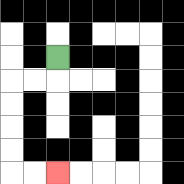{'start': '[2, 2]', 'end': '[2, 7]', 'path_directions': 'D,L,L,D,D,D,D,R,R', 'path_coordinates': '[[2, 2], [2, 3], [1, 3], [0, 3], [0, 4], [0, 5], [0, 6], [0, 7], [1, 7], [2, 7]]'}